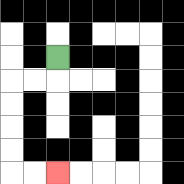{'start': '[2, 2]', 'end': '[2, 7]', 'path_directions': 'D,L,L,D,D,D,D,R,R', 'path_coordinates': '[[2, 2], [2, 3], [1, 3], [0, 3], [0, 4], [0, 5], [0, 6], [0, 7], [1, 7], [2, 7]]'}